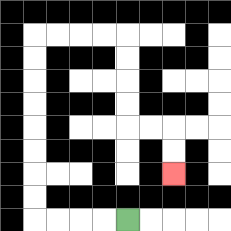{'start': '[5, 9]', 'end': '[7, 7]', 'path_directions': 'L,L,L,L,U,U,U,U,U,U,U,U,R,R,R,R,D,D,D,D,R,R,D,D', 'path_coordinates': '[[5, 9], [4, 9], [3, 9], [2, 9], [1, 9], [1, 8], [1, 7], [1, 6], [1, 5], [1, 4], [1, 3], [1, 2], [1, 1], [2, 1], [3, 1], [4, 1], [5, 1], [5, 2], [5, 3], [5, 4], [5, 5], [6, 5], [7, 5], [7, 6], [7, 7]]'}